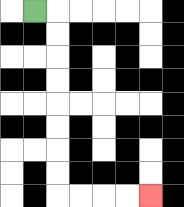{'start': '[1, 0]', 'end': '[6, 8]', 'path_directions': 'R,D,D,D,D,D,D,D,D,R,R,R,R', 'path_coordinates': '[[1, 0], [2, 0], [2, 1], [2, 2], [2, 3], [2, 4], [2, 5], [2, 6], [2, 7], [2, 8], [3, 8], [4, 8], [5, 8], [6, 8]]'}